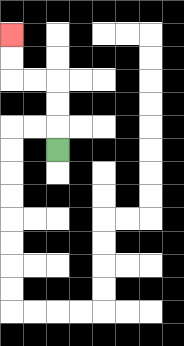{'start': '[2, 6]', 'end': '[0, 1]', 'path_directions': 'U,U,U,L,L,U,U', 'path_coordinates': '[[2, 6], [2, 5], [2, 4], [2, 3], [1, 3], [0, 3], [0, 2], [0, 1]]'}